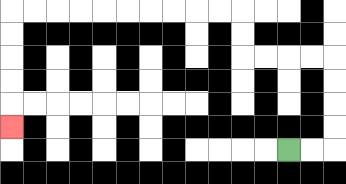{'start': '[12, 6]', 'end': '[0, 5]', 'path_directions': 'R,R,U,U,U,U,L,L,L,L,U,U,L,L,L,L,L,L,L,L,L,L,D,D,D,D,D', 'path_coordinates': '[[12, 6], [13, 6], [14, 6], [14, 5], [14, 4], [14, 3], [14, 2], [13, 2], [12, 2], [11, 2], [10, 2], [10, 1], [10, 0], [9, 0], [8, 0], [7, 0], [6, 0], [5, 0], [4, 0], [3, 0], [2, 0], [1, 0], [0, 0], [0, 1], [0, 2], [0, 3], [0, 4], [0, 5]]'}